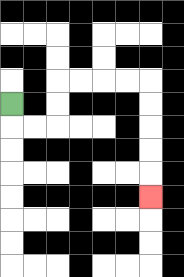{'start': '[0, 4]', 'end': '[6, 8]', 'path_directions': 'D,R,R,U,U,R,R,R,R,D,D,D,D,D', 'path_coordinates': '[[0, 4], [0, 5], [1, 5], [2, 5], [2, 4], [2, 3], [3, 3], [4, 3], [5, 3], [6, 3], [6, 4], [6, 5], [6, 6], [6, 7], [6, 8]]'}